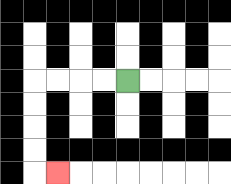{'start': '[5, 3]', 'end': '[2, 7]', 'path_directions': 'L,L,L,L,D,D,D,D,R', 'path_coordinates': '[[5, 3], [4, 3], [3, 3], [2, 3], [1, 3], [1, 4], [1, 5], [1, 6], [1, 7], [2, 7]]'}